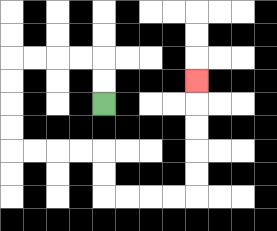{'start': '[4, 4]', 'end': '[8, 3]', 'path_directions': 'U,U,L,L,L,L,D,D,D,D,R,R,R,R,D,D,R,R,R,R,U,U,U,U,U', 'path_coordinates': '[[4, 4], [4, 3], [4, 2], [3, 2], [2, 2], [1, 2], [0, 2], [0, 3], [0, 4], [0, 5], [0, 6], [1, 6], [2, 6], [3, 6], [4, 6], [4, 7], [4, 8], [5, 8], [6, 8], [7, 8], [8, 8], [8, 7], [8, 6], [8, 5], [8, 4], [8, 3]]'}